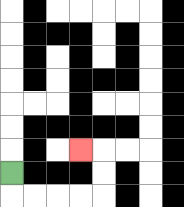{'start': '[0, 7]', 'end': '[3, 6]', 'path_directions': 'D,R,R,R,R,U,U,L', 'path_coordinates': '[[0, 7], [0, 8], [1, 8], [2, 8], [3, 8], [4, 8], [4, 7], [4, 6], [3, 6]]'}